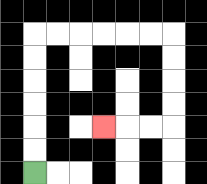{'start': '[1, 7]', 'end': '[4, 5]', 'path_directions': 'U,U,U,U,U,U,R,R,R,R,R,R,D,D,D,D,L,L,L', 'path_coordinates': '[[1, 7], [1, 6], [1, 5], [1, 4], [1, 3], [1, 2], [1, 1], [2, 1], [3, 1], [4, 1], [5, 1], [6, 1], [7, 1], [7, 2], [7, 3], [7, 4], [7, 5], [6, 5], [5, 5], [4, 5]]'}